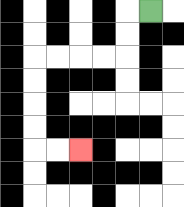{'start': '[6, 0]', 'end': '[3, 6]', 'path_directions': 'L,D,D,L,L,L,L,D,D,D,D,R,R', 'path_coordinates': '[[6, 0], [5, 0], [5, 1], [5, 2], [4, 2], [3, 2], [2, 2], [1, 2], [1, 3], [1, 4], [1, 5], [1, 6], [2, 6], [3, 6]]'}